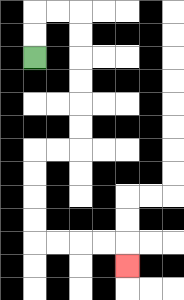{'start': '[1, 2]', 'end': '[5, 11]', 'path_directions': 'U,U,R,R,D,D,D,D,D,D,L,L,D,D,D,D,R,R,R,R,D', 'path_coordinates': '[[1, 2], [1, 1], [1, 0], [2, 0], [3, 0], [3, 1], [3, 2], [3, 3], [3, 4], [3, 5], [3, 6], [2, 6], [1, 6], [1, 7], [1, 8], [1, 9], [1, 10], [2, 10], [3, 10], [4, 10], [5, 10], [5, 11]]'}